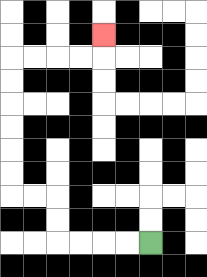{'start': '[6, 10]', 'end': '[4, 1]', 'path_directions': 'L,L,L,L,U,U,L,L,U,U,U,U,U,U,R,R,R,R,U', 'path_coordinates': '[[6, 10], [5, 10], [4, 10], [3, 10], [2, 10], [2, 9], [2, 8], [1, 8], [0, 8], [0, 7], [0, 6], [0, 5], [0, 4], [0, 3], [0, 2], [1, 2], [2, 2], [3, 2], [4, 2], [4, 1]]'}